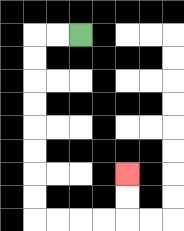{'start': '[3, 1]', 'end': '[5, 7]', 'path_directions': 'L,L,D,D,D,D,D,D,D,D,R,R,R,R,U,U', 'path_coordinates': '[[3, 1], [2, 1], [1, 1], [1, 2], [1, 3], [1, 4], [1, 5], [1, 6], [1, 7], [1, 8], [1, 9], [2, 9], [3, 9], [4, 9], [5, 9], [5, 8], [5, 7]]'}